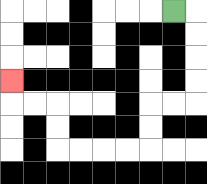{'start': '[7, 0]', 'end': '[0, 3]', 'path_directions': 'R,D,D,D,D,L,L,D,D,L,L,L,L,U,U,L,L,U', 'path_coordinates': '[[7, 0], [8, 0], [8, 1], [8, 2], [8, 3], [8, 4], [7, 4], [6, 4], [6, 5], [6, 6], [5, 6], [4, 6], [3, 6], [2, 6], [2, 5], [2, 4], [1, 4], [0, 4], [0, 3]]'}